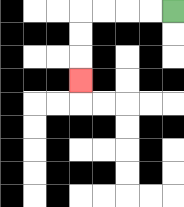{'start': '[7, 0]', 'end': '[3, 3]', 'path_directions': 'L,L,L,L,D,D,D', 'path_coordinates': '[[7, 0], [6, 0], [5, 0], [4, 0], [3, 0], [3, 1], [3, 2], [3, 3]]'}